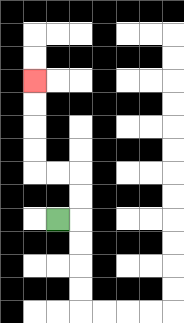{'start': '[2, 9]', 'end': '[1, 3]', 'path_directions': 'R,U,U,L,L,U,U,U,U', 'path_coordinates': '[[2, 9], [3, 9], [3, 8], [3, 7], [2, 7], [1, 7], [1, 6], [1, 5], [1, 4], [1, 3]]'}